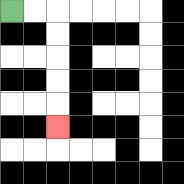{'start': '[0, 0]', 'end': '[2, 5]', 'path_directions': 'R,R,D,D,D,D,D', 'path_coordinates': '[[0, 0], [1, 0], [2, 0], [2, 1], [2, 2], [2, 3], [2, 4], [2, 5]]'}